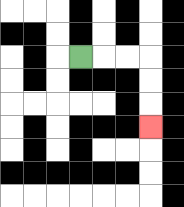{'start': '[3, 2]', 'end': '[6, 5]', 'path_directions': 'R,R,R,D,D,D', 'path_coordinates': '[[3, 2], [4, 2], [5, 2], [6, 2], [6, 3], [6, 4], [6, 5]]'}